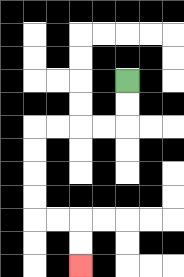{'start': '[5, 3]', 'end': '[3, 11]', 'path_directions': 'D,D,L,L,L,L,D,D,D,D,R,R,D,D', 'path_coordinates': '[[5, 3], [5, 4], [5, 5], [4, 5], [3, 5], [2, 5], [1, 5], [1, 6], [1, 7], [1, 8], [1, 9], [2, 9], [3, 9], [3, 10], [3, 11]]'}